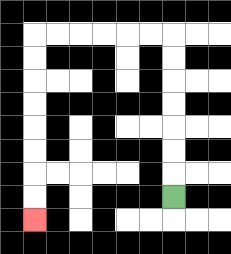{'start': '[7, 8]', 'end': '[1, 9]', 'path_directions': 'U,U,U,U,U,U,U,L,L,L,L,L,L,D,D,D,D,D,D,D,D', 'path_coordinates': '[[7, 8], [7, 7], [7, 6], [7, 5], [7, 4], [7, 3], [7, 2], [7, 1], [6, 1], [5, 1], [4, 1], [3, 1], [2, 1], [1, 1], [1, 2], [1, 3], [1, 4], [1, 5], [1, 6], [1, 7], [1, 8], [1, 9]]'}